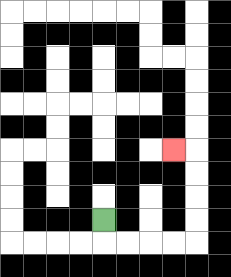{'start': '[4, 9]', 'end': '[7, 6]', 'path_directions': 'D,R,R,R,R,U,U,U,U,L', 'path_coordinates': '[[4, 9], [4, 10], [5, 10], [6, 10], [7, 10], [8, 10], [8, 9], [8, 8], [8, 7], [8, 6], [7, 6]]'}